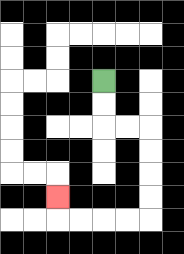{'start': '[4, 3]', 'end': '[2, 8]', 'path_directions': 'D,D,R,R,D,D,D,D,L,L,L,L,U', 'path_coordinates': '[[4, 3], [4, 4], [4, 5], [5, 5], [6, 5], [6, 6], [6, 7], [6, 8], [6, 9], [5, 9], [4, 9], [3, 9], [2, 9], [2, 8]]'}